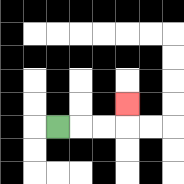{'start': '[2, 5]', 'end': '[5, 4]', 'path_directions': 'R,R,R,U', 'path_coordinates': '[[2, 5], [3, 5], [4, 5], [5, 5], [5, 4]]'}